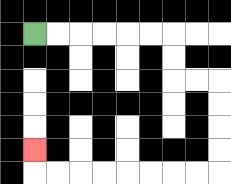{'start': '[1, 1]', 'end': '[1, 6]', 'path_directions': 'R,R,R,R,R,R,D,D,R,R,D,D,D,D,L,L,L,L,L,L,L,L,U', 'path_coordinates': '[[1, 1], [2, 1], [3, 1], [4, 1], [5, 1], [6, 1], [7, 1], [7, 2], [7, 3], [8, 3], [9, 3], [9, 4], [9, 5], [9, 6], [9, 7], [8, 7], [7, 7], [6, 7], [5, 7], [4, 7], [3, 7], [2, 7], [1, 7], [1, 6]]'}